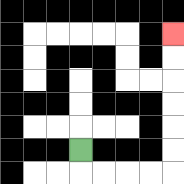{'start': '[3, 6]', 'end': '[7, 1]', 'path_directions': 'D,R,R,R,R,U,U,U,U,U,U', 'path_coordinates': '[[3, 6], [3, 7], [4, 7], [5, 7], [6, 7], [7, 7], [7, 6], [7, 5], [7, 4], [7, 3], [7, 2], [7, 1]]'}